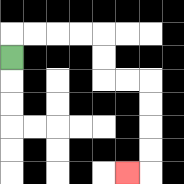{'start': '[0, 2]', 'end': '[5, 7]', 'path_directions': 'U,R,R,R,R,D,D,R,R,D,D,D,D,L', 'path_coordinates': '[[0, 2], [0, 1], [1, 1], [2, 1], [3, 1], [4, 1], [4, 2], [4, 3], [5, 3], [6, 3], [6, 4], [6, 5], [6, 6], [6, 7], [5, 7]]'}